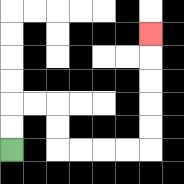{'start': '[0, 6]', 'end': '[6, 1]', 'path_directions': 'U,U,R,R,D,D,R,R,R,R,U,U,U,U,U', 'path_coordinates': '[[0, 6], [0, 5], [0, 4], [1, 4], [2, 4], [2, 5], [2, 6], [3, 6], [4, 6], [5, 6], [6, 6], [6, 5], [6, 4], [6, 3], [6, 2], [6, 1]]'}